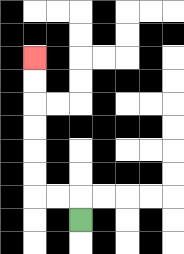{'start': '[3, 9]', 'end': '[1, 2]', 'path_directions': 'U,L,L,U,U,U,U,U,U', 'path_coordinates': '[[3, 9], [3, 8], [2, 8], [1, 8], [1, 7], [1, 6], [1, 5], [1, 4], [1, 3], [1, 2]]'}